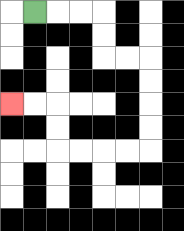{'start': '[1, 0]', 'end': '[0, 4]', 'path_directions': 'R,R,R,D,D,R,R,D,D,D,D,L,L,L,L,U,U,L,L', 'path_coordinates': '[[1, 0], [2, 0], [3, 0], [4, 0], [4, 1], [4, 2], [5, 2], [6, 2], [6, 3], [6, 4], [6, 5], [6, 6], [5, 6], [4, 6], [3, 6], [2, 6], [2, 5], [2, 4], [1, 4], [0, 4]]'}